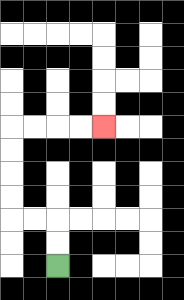{'start': '[2, 11]', 'end': '[4, 5]', 'path_directions': 'U,U,L,L,U,U,U,U,R,R,R,R', 'path_coordinates': '[[2, 11], [2, 10], [2, 9], [1, 9], [0, 9], [0, 8], [0, 7], [0, 6], [0, 5], [1, 5], [2, 5], [3, 5], [4, 5]]'}